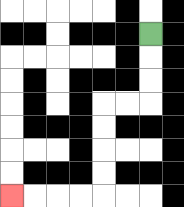{'start': '[6, 1]', 'end': '[0, 8]', 'path_directions': 'D,D,D,L,L,D,D,D,D,L,L,L,L', 'path_coordinates': '[[6, 1], [6, 2], [6, 3], [6, 4], [5, 4], [4, 4], [4, 5], [4, 6], [4, 7], [4, 8], [3, 8], [2, 8], [1, 8], [0, 8]]'}